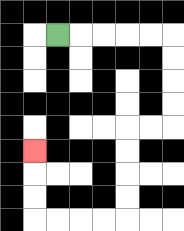{'start': '[2, 1]', 'end': '[1, 6]', 'path_directions': 'R,R,R,R,R,D,D,D,D,L,L,D,D,D,D,L,L,L,L,U,U,U', 'path_coordinates': '[[2, 1], [3, 1], [4, 1], [5, 1], [6, 1], [7, 1], [7, 2], [7, 3], [7, 4], [7, 5], [6, 5], [5, 5], [5, 6], [5, 7], [5, 8], [5, 9], [4, 9], [3, 9], [2, 9], [1, 9], [1, 8], [1, 7], [1, 6]]'}